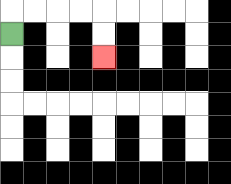{'start': '[0, 1]', 'end': '[4, 2]', 'path_directions': 'U,R,R,R,R,D,D', 'path_coordinates': '[[0, 1], [0, 0], [1, 0], [2, 0], [3, 0], [4, 0], [4, 1], [4, 2]]'}